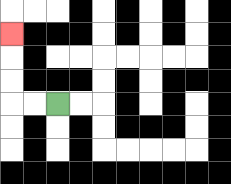{'start': '[2, 4]', 'end': '[0, 1]', 'path_directions': 'L,L,U,U,U', 'path_coordinates': '[[2, 4], [1, 4], [0, 4], [0, 3], [0, 2], [0, 1]]'}